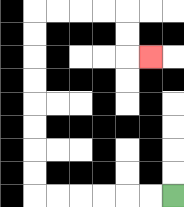{'start': '[7, 8]', 'end': '[6, 2]', 'path_directions': 'L,L,L,L,L,L,U,U,U,U,U,U,U,U,R,R,R,R,D,D,R', 'path_coordinates': '[[7, 8], [6, 8], [5, 8], [4, 8], [3, 8], [2, 8], [1, 8], [1, 7], [1, 6], [1, 5], [1, 4], [1, 3], [1, 2], [1, 1], [1, 0], [2, 0], [3, 0], [4, 0], [5, 0], [5, 1], [5, 2], [6, 2]]'}